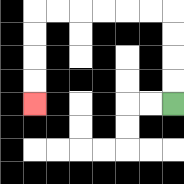{'start': '[7, 4]', 'end': '[1, 4]', 'path_directions': 'U,U,U,U,L,L,L,L,L,L,D,D,D,D', 'path_coordinates': '[[7, 4], [7, 3], [7, 2], [7, 1], [7, 0], [6, 0], [5, 0], [4, 0], [3, 0], [2, 0], [1, 0], [1, 1], [1, 2], [1, 3], [1, 4]]'}